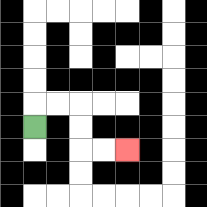{'start': '[1, 5]', 'end': '[5, 6]', 'path_directions': 'U,R,R,D,D,R,R', 'path_coordinates': '[[1, 5], [1, 4], [2, 4], [3, 4], [3, 5], [3, 6], [4, 6], [5, 6]]'}